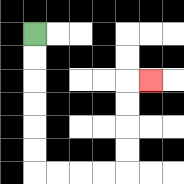{'start': '[1, 1]', 'end': '[6, 3]', 'path_directions': 'D,D,D,D,D,D,R,R,R,R,U,U,U,U,R', 'path_coordinates': '[[1, 1], [1, 2], [1, 3], [1, 4], [1, 5], [1, 6], [1, 7], [2, 7], [3, 7], [4, 7], [5, 7], [5, 6], [5, 5], [5, 4], [5, 3], [6, 3]]'}